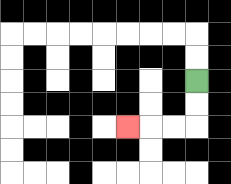{'start': '[8, 3]', 'end': '[5, 5]', 'path_directions': 'D,D,L,L,L', 'path_coordinates': '[[8, 3], [8, 4], [8, 5], [7, 5], [6, 5], [5, 5]]'}